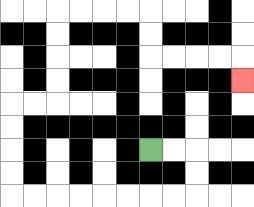{'start': '[6, 6]', 'end': '[10, 3]', 'path_directions': 'R,R,D,D,L,L,L,L,L,L,L,L,U,U,U,U,R,R,U,U,U,U,R,R,R,R,D,D,R,R,R,R,D', 'path_coordinates': '[[6, 6], [7, 6], [8, 6], [8, 7], [8, 8], [7, 8], [6, 8], [5, 8], [4, 8], [3, 8], [2, 8], [1, 8], [0, 8], [0, 7], [0, 6], [0, 5], [0, 4], [1, 4], [2, 4], [2, 3], [2, 2], [2, 1], [2, 0], [3, 0], [4, 0], [5, 0], [6, 0], [6, 1], [6, 2], [7, 2], [8, 2], [9, 2], [10, 2], [10, 3]]'}